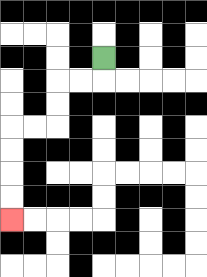{'start': '[4, 2]', 'end': '[0, 9]', 'path_directions': 'D,L,L,D,D,L,L,D,D,D,D', 'path_coordinates': '[[4, 2], [4, 3], [3, 3], [2, 3], [2, 4], [2, 5], [1, 5], [0, 5], [0, 6], [0, 7], [0, 8], [0, 9]]'}